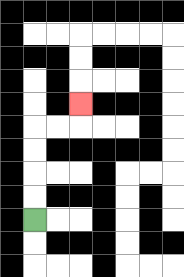{'start': '[1, 9]', 'end': '[3, 4]', 'path_directions': 'U,U,U,U,R,R,U', 'path_coordinates': '[[1, 9], [1, 8], [1, 7], [1, 6], [1, 5], [2, 5], [3, 5], [3, 4]]'}